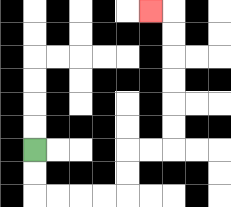{'start': '[1, 6]', 'end': '[6, 0]', 'path_directions': 'D,D,R,R,R,R,U,U,R,R,U,U,U,U,U,U,L', 'path_coordinates': '[[1, 6], [1, 7], [1, 8], [2, 8], [3, 8], [4, 8], [5, 8], [5, 7], [5, 6], [6, 6], [7, 6], [7, 5], [7, 4], [7, 3], [7, 2], [7, 1], [7, 0], [6, 0]]'}